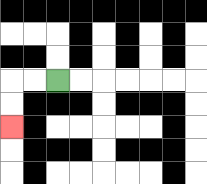{'start': '[2, 3]', 'end': '[0, 5]', 'path_directions': 'L,L,D,D', 'path_coordinates': '[[2, 3], [1, 3], [0, 3], [0, 4], [0, 5]]'}